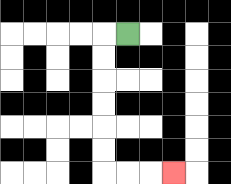{'start': '[5, 1]', 'end': '[7, 7]', 'path_directions': 'L,D,D,D,D,D,D,R,R,R', 'path_coordinates': '[[5, 1], [4, 1], [4, 2], [4, 3], [4, 4], [4, 5], [4, 6], [4, 7], [5, 7], [6, 7], [7, 7]]'}